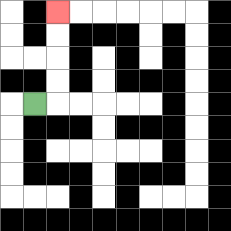{'start': '[1, 4]', 'end': '[2, 0]', 'path_directions': 'R,U,U,U,U', 'path_coordinates': '[[1, 4], [2, 4], [2, 3], [2, 2], [2, 1], [2, 0]]'}